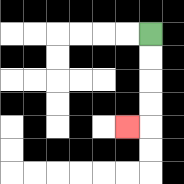{'start': '[6, 1]', 'end': '[5, 5]', 'path_directions': 'D,D,D,D,L', 'path_coordinates': '[[6, 1], [6, 2], [6, 3], [6, 4], [6, 5], [5, 5]]'}